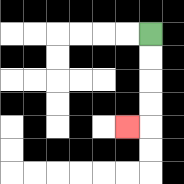{'start': '[6, 1]', 'end': '[5, 5]', 'path_directions': 'D,D,D,D,L', 'path_coordinates': '[[6, 1], [6, 2], [6, 3], [6, 4], [6, 5], [5, 5]]'}